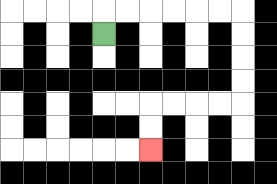{'start': '[4, 1]', 'end': '[6, 6]', 'path_directions': 'U,R,R,R,R,R,R,D,D,D,D,L,L,L,L,D,D', 'path_coordinates': '[[4, 1], [4, 0], [5, 0], [6, 0], [7, 0], [8, 0], [9, 0], [10, 0], [10, 1], [10, 2], [10, 3], [10, 4], [9, 4], [8, 4], [7, 4], [6, 4], [6, 5], [6, 6]]'}